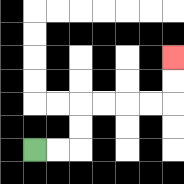{'start': '[1, 6]', 'end': '[7, 2]', 'path_directions': 'R,R,U,U,R,R,R,R,U,U', 'path_coordinates': '[[1, 6], [2, 6], [3, 6], [3, 5], [3, 4], [4, 4], [5, 4], [6, 4], [7, 4], [7, 3], [7, 2]]'}